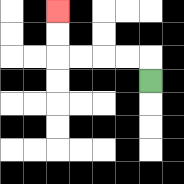{'start': '[6, 3]', 'end': '[2, 0]', 'path_directions': 'U,L,L,L,L,U,U', 'path_coordinates': '[[6, 3], [6, 2], [5, 2], [4, 2], [3, 2], [2, 2], [2, 1], [2, 0]]'}